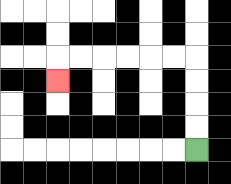{'start': '[8, 6]', 'end': '[2, 3]', 'path_directions': 'U,U,U,U,L,L,L,L,L,L,D', 'path_coordinates': '[[8, 6], [8, 5], [8, 4], [8, 3], [8, 2], [7, 2], [6, 2], [5, 2], [4, 2], [3, 2], [2, 2], [2, 3]]'}